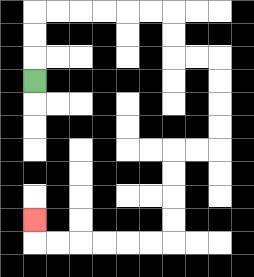{'start': '[1, 3]', 'end': '[1, 9]', 'path_directions': 'U,U,U,R,R,R,R,R,R,D,D,R,R,D,D,D,D,L,L,D,D,D,D,L,L,L,L,L,L,U', 'path_coordinates': '[[1, 3], [1, 2], [1, 1], [1, 0], [2, 0], [3, 0], [4, 0], [5, 0], [6, 0], [7, 0], [7, 1], [7, 2], [8, 2], [9, 2], [9, 3], [9, 4], [9, 5], [9, 6], [8, 6], [7, 6], [7, 7], [7, 8], [7, 9], [7, 10], [6, 10], [5, 10], [4, 10], [3, 10], [2, 10], [1, 10], [1, 9]]'}